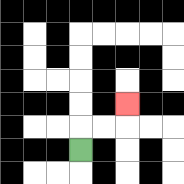{'start': '[3, 6]', 'end': '[5, 4]', 'path_directions': 'U,R,R,U', 'path_coordinates': '[[3, 6], [3, 5], [4, 5], [5, 5], [5, 4]]'}